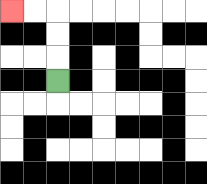{'start': '[2, 3]', 'end': '[0, 0]', 'path_directions': 'U,U,U,L,L', 'path_coordinates': '[[2, 3], [2, 2], [2, 1], [2, 0], [1, 0], [0, 0]]'}